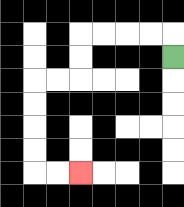{'start': '[7, 2]', 'end': '[3, 7]', 'path_directions': 'U,L,L,L,L,D,D,L,L,D,D,D,D,R,R', 'path_coordinates': '[[7, 2], [7, 1], [6, 1], [5, 1], [4, 1], [3, 1], [3, 2], [3, 3], [2, 3], [1, 3], [1, 4], [1, 5], [1, 6], [1, 7], [2, 7], [3, 7]]'}